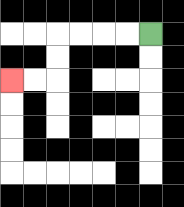{'start': '[6, 1]', 'end': '[0, 3]', 'path_directions': 'L,L,L,L,D,D,L,L', 'path_coordinates': '[[6, 1], [5, 1], [4, 1], [3, 1], [2, 1], [2, 2], [2, 3], [1, 3], [0, 3]]'}